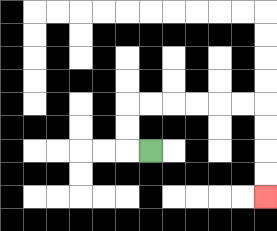{'start': '[6, 6]', 'end': '[11, 8]', 'path_directions': 'L,U,U,R,R,R,R,R,R,D,D,D,D', 'path_coordinates': '[[6, 6], [5, 6], [5, 5], [5, 4], [6, 4], [7, 4], [8, 4], [9, 4], [10, 4], [11, 4], [11, 5], [11, 6], [11, 7], [11, 8]]'}